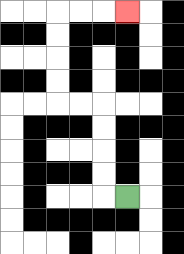{'start': '[5, 8]', 'end': '[5, 0]', 'path_directions': 'L,U,U,U,U,L,L,U,U,U,U,R,R,R', 'path_coordinates': '[[5, 8], [4, 8], [4, 7], [4, 6], [4, 5], [4, 4], [3, 4], [2, 4], [2, 3], [2, 2], [2, 1], [2, 0], [3, 0], [4, 0], [5, 0]]'}